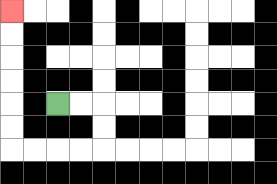{'start': '[2, 4]', 'end': '[0, 0]', 'path_directions': 'R,R,D,D,L,L,L,L,U,U,U,U,U,U', 'path_coordinates': '[[2, 4], [3, 4], [4, 4], [4, 5], [4, 6], [3, 6], [2, 6], [1, 6], [0, 6], [0, 5], [0, 4], [0, 3], [0, 2], [0, 1], [0, 0]]'}